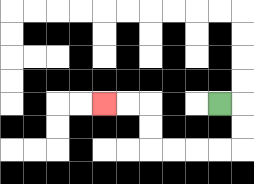{'start': '[9, 4]', 'end': '[4, 4]', 'path_directions': 'R,D,D,L,L,L,L,U,U,L,L', 'path_coordinates': '[[9, 4], [10, 4], [10, 5], [10, 6], [9, 6], [8, 6], [7, 6], [6, 6], [6, 5], [6, 4], [5, 4], [4, 4]]'}